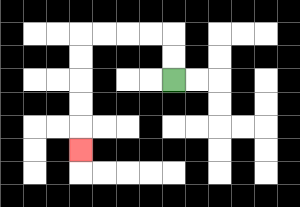{'start': '[7, 3]', 'end': '[3, 6]', 'path_directions': 'U,U,L,L,L,L,D,D,D,D,D', 'path_coordinates': '[[7, 3], [7, 2], [7, 1], [6, 1], [5, 1], [4, 1], [3, 1], [3, 2], [3, 3], [3, 4], [3, 5], [3, 6]]'}